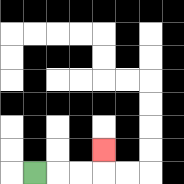{'start': '[1, 7]', 'end': '[4, 6]', 'path_directions': 'R,R,R,U', 'path_coordinates': '[[1, 7], [2, 7], [3, 7], [4, 7], [4, 6]]'}